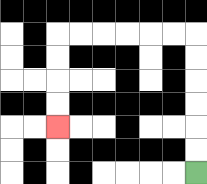{'start': '[8, 7]', 'end': '[2, 5]', 'path_directions': 'U,U,U,U,U,U,L,L,L,L,L,L,D,D,D,D', 'path_coordinates': '[[8, 7], [8, 6], [8, 5], [8, 4], [8, 3], [8, 2], [8, 1], [7, 1], [6, 1], [5, 1], [4, 1], [3, 1], [2, 1], [2, 2], [2, 3], [2, 4], [2, 5]]'}